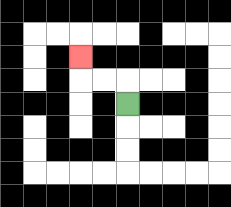{'start': '[5, 4]', 'end': '[3, 2]', 'path_directions': 'U,L,L,U', 'path_coordinates': '[[5, 4], [5, 3], [4, 3], [3, 3], [3, 2]]'}